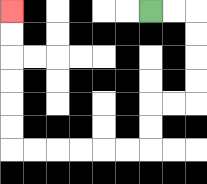{'start': '[6, 0]', 'end': '[0, 0]', 'path_directions': 'R,R,D,D,D,D,L,L,D,D,L,L,L,L,L,L,U,U,U,U,U,U', 'path_coordinates': '[[6, 0], [7, 0], [8, 0], [8, 1], [8, 2], [8, 3], [8, 4], [7, 4], [6, 4], [6, 5], [6, 6], [5, 6], [4, 6], [3, 6], [2, 6], [1, 6], [0, 6], [0, 5], [0, 4], [0, 3], [0, 2], [0, 1], [0, 0]]'}